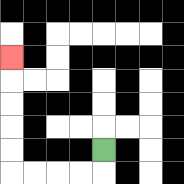{'start': '[4, 6]', 'end': '[0, 2]', 'path_directions': 'D,L,L,L,L,U,U,U,U,U', 'path_coordinates': '[[4, 6], [4, 7], [3, 7], [2, 7], [1, 7], [0, 7], [0, 6], [0, 5], [0, 4], [0, 3], [0, 2]]'}